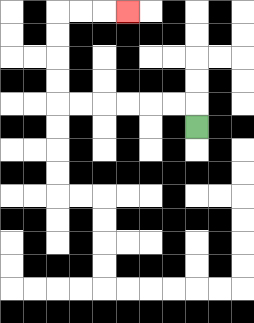{'start': '[8, 5]', 'end': '[5, 0]', 'path_directions': 'U,L,L,L,L,L,L,U,U,U,U,R,R,R', 'path_coordinates': '[[8, 5], [8, 4], [7, 4], [6, 4], [5, 4], [4, 4], [3, 4], [2, 4], [2, 3], [2, 2], [2, 1], [2, 0], [3, 0], [4, 0], [5, 0]]'}